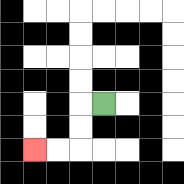{'start': '[4, 4]', 'end': '[1, 6]', 'path_directions': 'L,D,D,L,L', 'path_coordinates': '[[4, 4], [3, 4], [3, 5], [3, 6], [2, 6], [1, 6]]'}